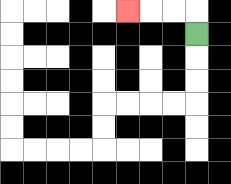{'start': '[8, 1]', 'end': '[5, 0]', 'path_directions': 'U,L,L,L', 'path_coordinates': '[[8, 1], [8, 0], [7, 0], [6, 0], [5, 0]]'}